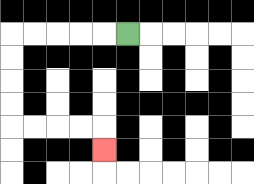{'start': '[5, 1]', 'end': '[4, 6]', 'path_directions': 'L,L,L,L,L,D,D,D,D,R,R,R,R,D', 'path_coordinates': '[[5, 1], [4, 1], [3, 1], [2, 1], [1, 1], [0, 1], [0, 2], [0, 3], [0, 4], [0, 5], [1, 5], [2, 5], [3, 5], [4, 5], [4, 6]]'}